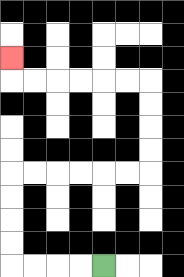{'start': '[4, 11]', 'end': '[0, 2]', 'path_directions': 'L,L,L,L,U,U,U,U,R,R,R,R,R,R,U,U,U,U,L,L,L,L,L,L,U', 'path_coordinates': '[[4, 11], [3, 11], [2, 11], [1, 11], [0, 11], [0, 10], [0, 9], [0, 8], [0, 7], [1, 7], [2, 7], [3, 7], [4, 7], [5, 7], [6, 7], [6, 6], [6, 5], [6, 4], [6, 3], [5, 3], [4, 3], [3, 3], [2, 3], [1, 3], [0, 3], [0, 2]]'}